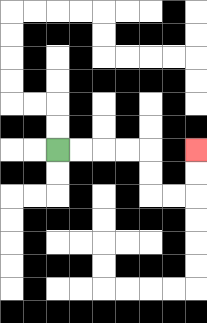{'start': '[2, 6]', 'end': '[8, 6]', 'path_directions': 'R,R,R,R,D,D,R,R,U,U', 'path_coordinates': '[[2, 6], [3, 6], [4, 6], [5, 6], [6, 6], [6, 7], [6, 8], [7, 8], [8, 8], [8, 7], [8, 6]]'}